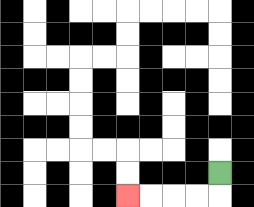{'start': '[9, 7]', 'end': '[5, 8]', 'path_directions': 'D,L,L,L,L', 'path_coordinates': '[[9, 7], [9, 8], [8, 8], [7, 8], [6, 8], [5, 8]]'}